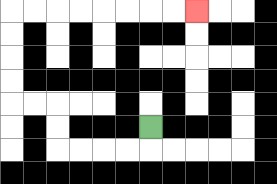{'start': '[6, 5]', 'end': '[8, 0]', 'path_directions': 'D,L,L,L,L,U,U,L,L,U,U,U,U,R,R,R,R,R,R,R,R', 'path_coordinates': '[[6, 5], [6, 6], [5, 6], [4, 6], [3, 6], [2, 6], [2, 5], [2, 4], [1, 4], [0, 4], [0, 3], [0, 2], [0, 1], [0, 0], [1, 0], [2, 0], [3, 0], [4, 0], [5, 0], [6, 0], [7, 0], [8, 0]]'}